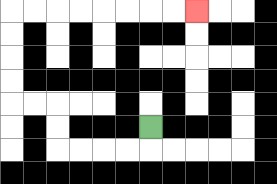{'start': '[6, 5]', 'end': '[8, 0]', 'path_directions': 'D,L,L,L,L,U,U,L,L,U,U,U,U,R,R,R,R,R,R,R,R', 'path_coordinates': '[[6, 5], [6, 6], [5, 6], [4, 6], [3, 6], [2, 6], [2, 5], [2, 4], [1, 4], [0, 4], [0, 3], [0, 2], [0, 1], [0, 0], [1, 0], [2, 0], [3, 0], [4, 0], [5, 0], [6, 0], [7, 0], [8, 0]]'}